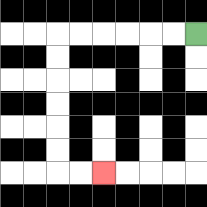{'start': '[8, 1]', 'end': '[4, 7]', 'path_directions': 'L,L,L,L,L,L,D,D,D,D,D,D,R,R', 'path_coordinates': '[[8, 1], [7, 1], [6, 1], [5, 1], [4, 1], [3, 1], [2, 1], [2, 2], [2, 3], [2, 4], [2, 5], [2, 6], [2, 7], [3, 7], [4, 7]]'}